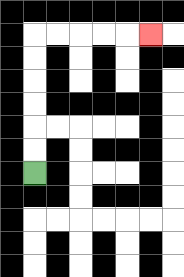{'start': '[1, 7]', 'end': '[6, 1]', 'path_directions': 'U,U,U,U,U,U,R,R,R,R,R', 'path_coordinates': '[[1, 7], [1, 6], [1, 5], [1, 4], [1, 3], [1, 2], [1, 1], [2, 1], [3, 1], [4, 1], [5, 1], [6, 1]]'}